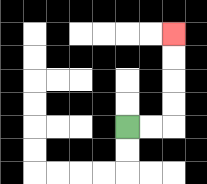{'start': '[5, 5]', 'end': '[7, 1]', 'path_directions': 'R,R,U,U,U,U', 'path_coordinates': '[[5, 5], [6, 5], [7, 5], [7, 4], [7, 3], [7, 2], [7, 1]]'}